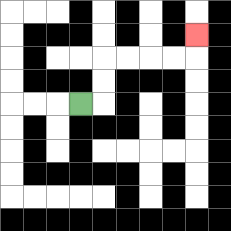{'start': '[3, 4]', 'end': '[8, 1]', 'path_directions': 'R,U,U,R,R,R,R,U', 'path_coordinates': '[[3, 4], [4, 4], [4, 3], [4, 2], [5, 2], [6, 2], [7, 2], [8, 2], [8, 1]]'}